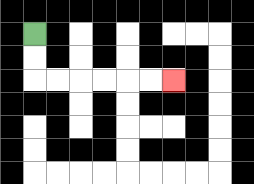{'start': '[1, 1]', 'end': '[7, 3]', 'path_directions': 'D,D,R,R,R,R,R,R', 'path_coordinates': '[[1, 1], [1, 2], [1, 3], [2, 3], [3, 3], [4, 3], [5, 3], [6, 3], [7, 3]]'}